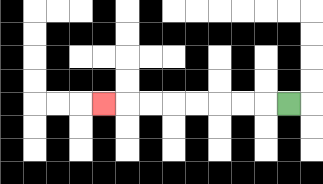{'start': '[12, 4]', 'end': '[4, 4]', 'path_directions': 'L,L,L,L,L,L,L,L', 'path_coordinates': '[[12, 4], [11, 4], [10, 4], [9, 4], [8, 4], [7, 4], [6, 4], [5, 4], [4, 4]]'}